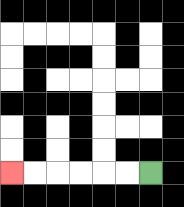{'start': '[6, 7]', 'end': '[0, 7]', 'path_directions': 'L,L,L,L,L,L', 'path_coordinates': '[[6, 7], [5, 7], [4, 7], [3, 7], [2, 7], [1, 7], [0, 7]]'}